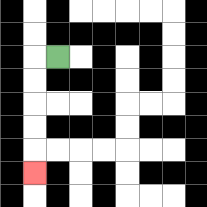{'start': '[2, 2]', 'end': '[1, 7]', 'path_directions': 'L,D,D,D,D,D', 'path_coordinates': '[[2, 2], [1, 2], [1, 3], [1, 4], [1, 5], [1, 6], [1, 7]]'}